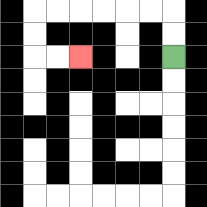{'start': '[7, 2]', 'end': '[3, 2]', 'path_directions': 'U,U,L,L,L,L,L,L,D,D,R,R', 'path_coordinates': '[[7, 2], [7, 1], [7, 0], [6, 0], [5, 0], [4, 0], [3, 0], [2, 0], [1, 0], [1, 1], [1, 2], [2, 2], [3, 2]]'}